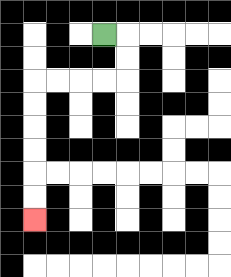{'start': '[4, 1]', 'end': '[1, 9]', 'path_directions': 'R,D,D,L,L,L,L,D,D,D,D,D,D', 'path_coordinates': '[[4, 1], [5, 1], [5, 2], [5, 3], [4, 3], [3, 3], [2, 3], [1, 3], [1, 4], [1, 5], [1, 6], [1, 7], [1, 8], [1, 9]]'}